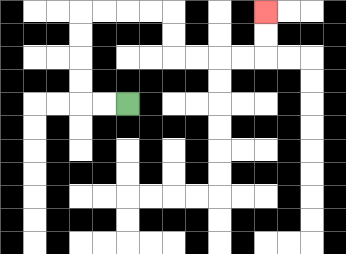{'start': '[5, 4]', 'end': '[11, 0]', 'path_directions': 'L,L,U,U,U,U,R,R,R,R,D,D,R,R,R,R,U,U', 'path_coordinates': '[[5, 4], [4, 4], [3, 4], [3, 3], [3, 2], [3, 1], [3, 0], [4, 0], [5, 0], [6, 0], [7, 0], [7, 1], [7, 2], [8, 2], [9, 2], [10, 2], [11, 2], [11, 1], [11, 0]]'}